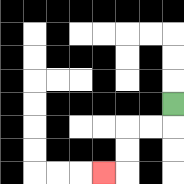{'start': '[7, 4]', 'end': '[4, 7]', 'path_directions': 'D,L,L,D,D,L', 'path_coordinates': '[[7, 4], [7, 5], [6, 5], [5, 5], [5, 6], [5, 7], [4, 7]]'}